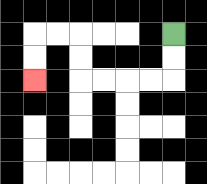{'start': '[7, 1]', 'end': '[1, 3]', 'path_directions': 'D,D,L,L,L,L,U,U,L,L,D,D', 'path_coordinates': '[[7, 1], [7, 2], [7, 3], [6, 3], [5, 3], [4, 3], [3, 3], [3, 2], [3, 1], [2, 1], [1, 1], [1, 2], [1, 3]]'}